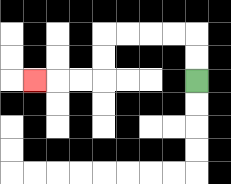{'start': '[8, 3]', 'end': '[1, 3]', 'path_directions': 'U,U,L,L,L,L,D,D,L,L,L', 'path_coordinates': '[[8, 3], [8, 2], [8, 1], [7, 1], [6, 1], [5, 1], [4, 1], [4, 2], [4, 3], [3, 3], [2, 3], [1, 3]]'}